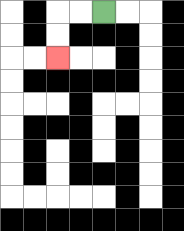{'start': '[4, 0]', 'end': '[2, 2]', 'path_directions': 'L,L,D,D', 'path_coordinates': '[[4, 0], [3, 0], [2, 0], [2, 1], [2, 2]]'}